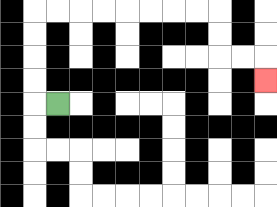{'start': '[2, 4]', 'end': '[11, 3]', 'path_directions': 'L,U,U,U,U,R,R,R,R,R,R,R,R,D,D,R,R,D', 'path_coordinates': '[[2, 4], [1, 4], [1, 3], [1, 2], [1, 1], [1, 0], [2, 0], [3, 0], [4, 0], [5, 0], [6, 0], [7, 0], [8, 0], [9, 0], [9, 1], [9, 2], [10, 2], [11, 2], [11, 3]]'}